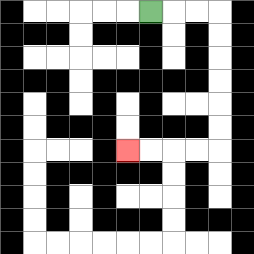{'start': '[6, 0]', 'end': '[5, 6]', 'path_directions': 'R,R,R,D,D,D,D,D,D,L,L,L,L', 'path_coordinates': '[[6, 0], [7, 0], [8, 0], [9, 0], [9, 1], [9, 2], [9, 3], [9, 4], [9, 5], [9, 6], [8, 6], [7, 6], [6, 6], [5, 6]]'}